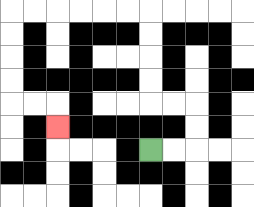{'start': '[6, 6]', 'end': '[2, 5]', 'path_directions': 'R,R,U,U,L,L,U,U,U,U,L,L,L,L,L,L,D,D,D,D,R,R,D', 'path_coordinates': '[[6, 6], [7, 6], [8, 6], [8, 5], [8, 4], [7, 4], [6, 4], [6, 3], [6, 2], [6, 1], [6, 0], [5, 0], [4, 0], [3, 0], [2, 0], [1, 0], [0, 0], [0, 1], [0, 2], [0, 3], [0, 4], [1, 4], [2, 4], [2, 5]]'}